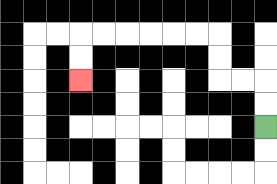{'start': '[11, 5]', 'end': '[3, 3]', 'path_directions': 'U,U,L,L,U,U,L,L,L,L,L,L,D,D', 'path_coordinates': '[[11, 5], [11, 4], [11, 3], [10, 3], [9, 3], [9, 2], [9, 1], [8, 1], [7, 1], [6, 1], [5, 1], [4, 1], [3, 1], [3, 2], [3, 3]]'}